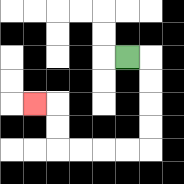{'start': '[5, 2]', 'end': '[1, 4]', 'path_directions': 'R,D,D,D,D,L,L,L,L,U,U,L', 'path_coordinates': '[[5, 2], [6, 2], [6, 3], [6, 4], [6, 5], [6, 6], [5, 6], [4, 6], [3, 6], [2, 6], [2, 5], [2, 4], [1, 4]]'}